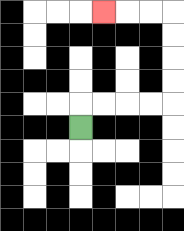{'start': '[3, 5]', 'end': '[4, 0]', 'path_directions': 'U,R,R,R,R,U,U,U,U,L,L,L', 'path_coordinates': '[[3, 5], [3, 4], [4, 4], [5, 4], [6, 4], [7, 4], [7, 3], [7, 2], [7, 1], [7, 0], [6, 0], [5, 0], [4, 0]]'}